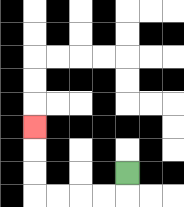{'start': '[5, 7]', 'end': '[1, 5]', 'path_directions': 'D,L,L,L,L,U,U,U', 'path_coordinates': '[[5, 7], [5, 8], [4, 8], [3, 8], [2, 8], [1, 8], [1, 7], [1, 6], [1, 5]]'}